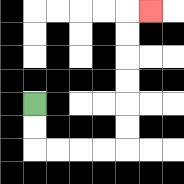{'start': '[1, 4]', 'end': '[6, 0]', 'path_directions': 'D,D,R,R,R,R,U,U,U,U,U,U,R', 'path_coordinates': '[[1, 4], [1, 5], [1, 6], [2, 6], [3, 6], [4, 6], [5, 6], [5, 5], [5, 4], [5, 3], [5, 2], [5, 1], [5, 0], [6, 0]]'}